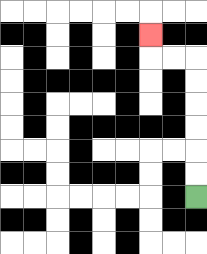{'start': '[8, 8]', 'end': '[6, 1]', 'path_directions': 'U,U,U,U,U,U,L,L,U', 'path_coordinates': '[[8, 8], [8, 7], [8, 6], [8, 5], [8, 4], [8, 3], [8, 2], [7, 2], [6, 2], [6, 1]]'}